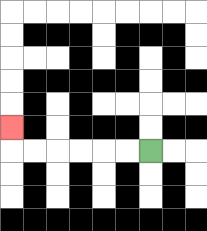{'start': '[6, 6]', 'end': '[0, 5]', 'path_directions': 'L,L,L,L,L,L,U', 'path_coordinates': '[[6, 6], [5, 6], [4, 6], [3, 6], [2, 6], [1, 6], [0, 6], [0, 5]]'}